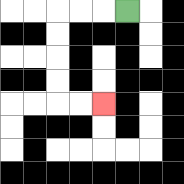{'start': '[5, 0]', 'end': '[4, 4]', 'path_directions': 'L,L,L,D,D,D,D,R,R', 'path_coordinates': '[[5, 0], [4, 0], [3, 0], [2, 0], [2, 1], [2, 2], [2, 3], [2, 4], [3, 4], [4, 4]]'}